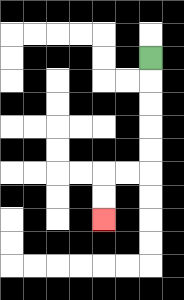{'start': '[6, 2]', 'end': '[4, 9]', 'path_directions': 'D,D,D,D,D,L,L,D,D', 'path_coordinates': '[[6, 2], [6, 3], [6, 4], [6, 5], [6, 6], [6, 7], [5, 7], [4, 7], [4, 8], [4, 9]]'}